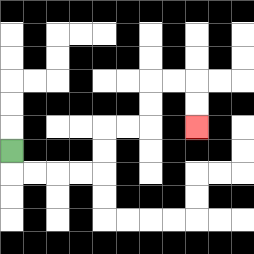{'start': '[0, 6]', 'end': '[8, 5]', 'path_directions': 'D,R,R,R,R,U,U,R,R,U,U,R,R,D,D', 'path_coordinates': '[[0, 6], [0, 7], [1, 7], [2, 7], [3, 7], [4, 7], [4, 6], [4, 5], [5, 5], [6, 5], [6, 4], [6, 3], [7, 3], [8, 3], [8, 4], [8, 5]]'}